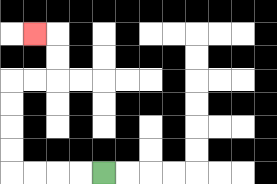{'start': '[4, 7]', 'end': '[1, 1]', 'path_directions': 'L,L,L,L,U,U,U,U,R,R,U,U,L', 'path_coordinates': '[[4, 7], [3, 7], [2, 7], [1, 7], [0, 7], [0, 6], [0, 5], [0, 4], [0, 3], [1, 3], [2, 3], [2, 2], [2, 1], [1, 1]]'}